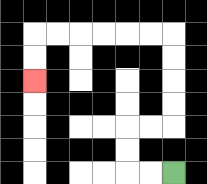{'start': '[7, 7]', 'end': '[1, 3]', 'path_directions': 'L,L,U,U,R,R,U,U,U,U,L,L,L,L,L,L,D,D', 'path_coordinates': '[[7, 7], [6, 7], [5, 7], [5, 6], [5, 5], [6, 5], [7, 5], [7, 4], [7, 3], [7, 2], [7, 1], [6, 1], [5, 1], [4, 1], [3, 1], [2, 1], [1, 1], [1, 2], [1, 3]]'}